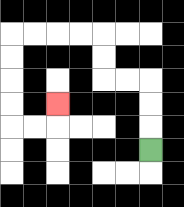{'start': '[6, 6]', 'end': '[2, 4]', 'path_directions': 'U,U,U,L,L,U,U,L,L,L,L,D,D,D,D,R,R,U', 'path_coordinates': '[[6, 6], [6, 5], [6, 4], [6, 3], [5, 3], [4, 3], [4, 2], [4, 1], [3, 1], [2, 1], [1, 1], [0, 1], [0, 2], [0, 3], [0, 4], [0, 5], [1, 5], [2, 5], [2, 4]]'}